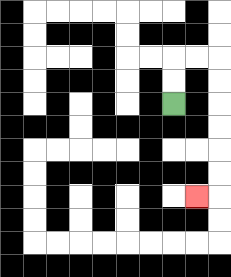{'start': '[7, 4]', 'end': '[8, 8]', 'path_directions': 'U,U,R,R,D,D,D,D,D,D,L', 'path_coordinates': '[[7, 4], [7, 3], [7, 2], [8, 2], [9, 2], [9, 3], [9, 4], [9, 5], [9, 6], [9, 7], [9, 8], [8, 8]]'}